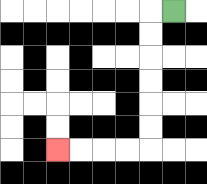{'start': '[7, 0]', 'end': '[2, 6]', 'path_directions': 'L,D,D,D,D,D,D,L,L,L,L', 'path_coordinates': '[[7, 0], [6, 0], [6, 1], [6, 2], [6, 3], [6, 4], [6, 5], [6, 6], [5, 6], [4, 6], [3, 6], [2, 6]]'}